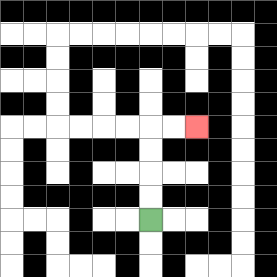{'start': '[6, 9]', 'end': '[8, 5]', 'path_directions': 'U,U,U,U,R,R', 'path_coordinates': '[[6, 9], [6, 8], [6, 7], [6, 6], [6, 5], [7, 5], [8, 5]]'}